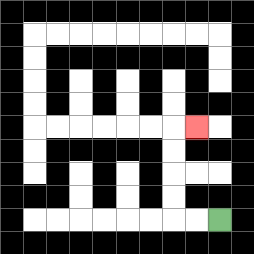{'start': '[9, 9]', 'end': '[8, 5]', 'path_directions': 'L,L,U,U,U,U,R', 'path_coordinates': '[[9, 9], [8, 9], [7, 9], [7, 8], [7, 7], [7, 6], [7, 5], [8, 5]]'}